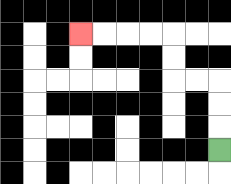{'start': '[9, 6]', 'end': '[3, 1]', 'path_directions': 'U,U,U,L,L,U,U,L,L,L,L', 'path_coordinates': '[[9, 6], [9, 5], [9, 4], [9, 3], [8, 3], [7, 3], [7, 2], [7, 1], [6, 1], [5, 1], [4, 1], [3, 1]]'}